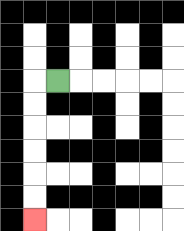{'start': '[2, 3]', 'end': '[1, 9]', 'path_directions': 'L,D,D,D,D,D,D', 'path_coordinates': '[[2, 3], [1, 3], [1, 4], [1, 5], [1, 6], [1, 7], [1, 8], [1, 9]]'}